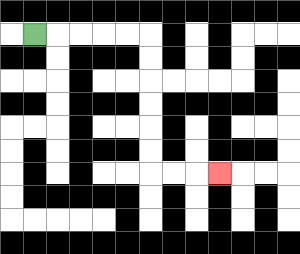{'start': '[1, 1]', 'end': '[9, 7]', 'path_directions': 'R,R,R,R,R,D,D,D,D,D,D,R,R,R', 'path_coordinates': '[[1, 1], [2, 1], [3, 1], [4, 1], [5, 1], [6, 1], [6, 2], [6, 3], [6, 4], [6, 5], [6, 6], [6, 7], [7, 7], [8, 7], [9, 7]]'}